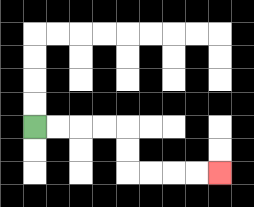{'start': '[1, 5]', 'end': '[9, 7]', 'path_directions': 'R,R,R,R,D,D,R,R,R,R', 'path_coordinates': '[[1, 5], [2, 5], [3, 5], [4, 5], [5, 5], [5, 6], [5, 7], [6, 7], [7, 7], [8, 7], [9, 7]]'}